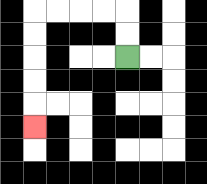{'start': '[5, 2]', 'end': '[1, 5]', 'path_directions': 'U,U,L,L,L,L,D,D,D,D,D', 'path_coordinates': '[[5, 2], [5, 1], [5, 0], [4, 0], [3, 0], [2, 0], [1, 0], [1, 1], [1, 2], [1, 3], [1, 4], [1, 5]]'}